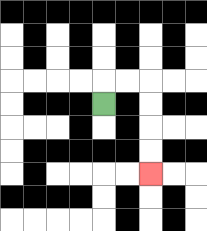{'start': '[4, 4]', 'end': '[6, 7]', 'path_directions': 'U,R,R,D,D,D,D', 'path_coordinates': '[[4, 4], [4, 3], [5, 3], [6, 3], [6, 4], [6, 5], [6, 6], [6, 7]]'}